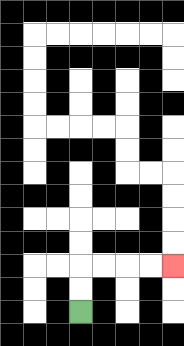{'start': '[3, 13]', 'end': '[7, 11]', 'path_directions': 'U,U,R,R,R,R', 'path_coordinates': '[[3, 13], [3, 12], [3, 11], [4, 11], [5, 11], [6, 11], [7, 11]]'}